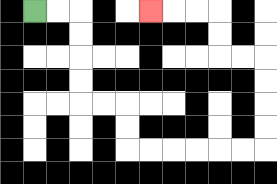{'start': '[1, 0]', 'end': '[6, 0]', 'path_directions': 'R,R,D,D,D,D,R,R,D,D,R,R,R,R,R,R,U,U,U,U,L,L,U,U,L,L,L', 'path_coordinates': '[[1, 0], [2, 0], [3, 0], [3, 1], [3, 2], [3, 3], [3, 4], [4, 4], [5, 4], [5, 5], [5, 6], [6, 6], [7, 6], [8, 6], [9, 6], [10, 6], [11, 6], [11, 5], [11, 4], [11, 3], [11, 2], [10, 2], [9, 2], [9, 1], [9, 0], [8, 0], [7, 0], [6, 0]]'}